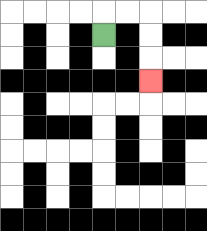{'start': '[4, 1]', 'end': '[6, 3]', 'path_directions': 'U,R,R,D,D,D', 'path_coordinates': '[[4, 1], [4, 0], [5, 0], [6, 0], [6, 1], [6, 2], [6, 3]]'}